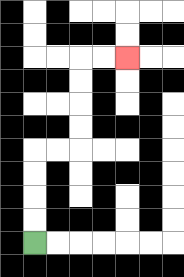{'start': '[1, 10]', 'end': '[5, 2]', 'path_directions': 'U,U,U,U,R,R,U,U,U,U,R,R', 'path_coordinates': '[[1, 10], [1, 9], [1, 8], [1, 7], [1, 6], [2, 6], [3, 6], [3, 5], [3, 4], [3, 3], [3, 2], [4, 2], [5, 2]]'}